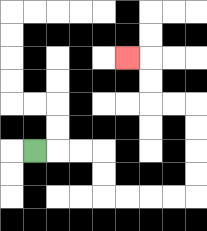{'start': '[1, 6]', 'end': '[5, 2]', 'path_directions': 'R,R,R,D,D,R,R,R,R,U,U,U,U,L,L,U,U,L', 'path_coordinates': '[[1, 6], [2, 6], [3, 6], [4, 6], [4, 7], [4, 8], [5, 8], [6, 8], [7, 8], [8, 8], [8, 7], [8, 6], [8, 5], [8, 4], [7, 4], [6, 4], [6, 3], [6, 2], [5, 2]]'}